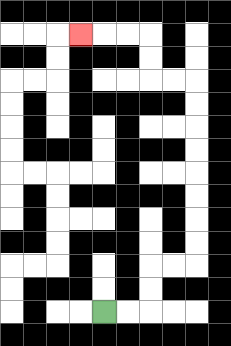{'start': '[4, 13]', 'end': '[3, 1]', 'path_directions': 'R,R,U,U,R,R,U,U,U,U,U,U,U,U,L,L,U,U,L,L,L', 'path_coordinates': '[[4, 13], [5, 13], [6, 13], [6, 12], [6, 11], [7, 11], [8, 11], [8, 10], [8, 9], [8, 8], [8, 7], [8, 6], [8, 5], [8, 4], [8, 3], [7, 3], [6, 3], [6, 2], [6, 1], [5, 1], [4, 1], [3, 1]]'}